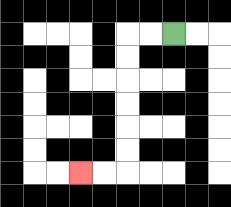{'start': '[7, 1]', 'end': '[3, 7]', 'path_directions': 'L,L,D,D,D,D,D,D,L,L', 'path_coordinates': '[[7, 1], [6, 1], [5, 1], [5, 2], [5, 3], [5, 4], [5, 5], [5, 6], [5, 7], [4, 7], [3, 7]]'}